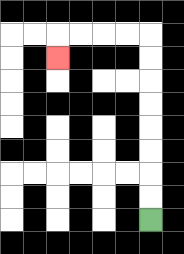{'start': '[6, 9]', 'end': '[2, 2]', 'path_directions': 'U,U,U,U,U,U,U,U,L,L,L,L,D', 'path_coordinates': '[[6, 9], [6, 8], [6, 7], [6, 6], [6, 5], [6, 4], [6, 3], [6, 2], [6, 1], [5, 1], [4, 1], [3, 1], [2, 1], [2, 2]]'}